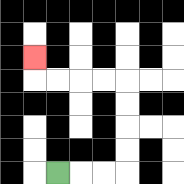{'start': '[2, 7]', 'end': '[1, 2]', 'path_directions': 'R,R,R,U,U,U,U,L,L,L,L,U', 'path_coordinates': '[[2, 7], [3, 7], [4, 7], [5, 7], [5, 6], [5, 5], [5, 4], [5, 3], [4, 3], [3, 3], [2, 3], [1, 3], [1, 2]]'}